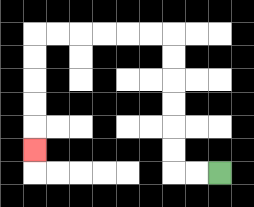{'start': '[9, 7]', 'end': '[1, 6]', 'path_directions': 'L,L,U,U,U,U,U,U,L,L,L,L,L,L,D,D,D,D,D', 'path_coordinates': '[[9, 7], [8, 7], [7, 7], [7, 6], [7, 5], [7, 4], [7, 3], [7, 2], [7, 1], [6, 1], [5, 1], [4, 1], [3, 1], [2, 1], [1, 1], [1, 2], [1, 3], [1, 4], [1, 5], [1, 6]]'}